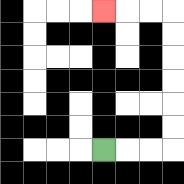{'start': '[4, 6]', 'end': '[4, 0]', 'path_directions': 'R,R,R,U,U,U,U,U,U,L,L,L', 'path_coordinates': '[[4, 6], [5, 6], [6, 6], [7, 6], [7, 5], [7, 4], [7, 3], [7, 2], [7, 1], [7, 0], [6, 0], [5, 0], [4, 0]]'}